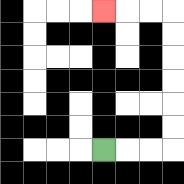{'start': '[4, 6]', 'end': '[4, 0]', 'path_directions': 'R,R,R,U,U,U,U,U,U,L,L,L', 'path_coordinates': '[[4, 6], [5, 6], [6, 6], [7, 6], [7, 5], [7, 4], [7, 3], [7, 2], [7, 1], [7, 0], [6, 0], [5, 0], [4, 0]]'}